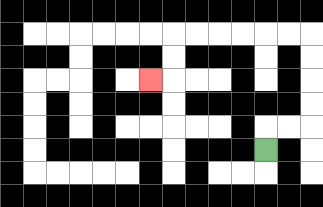{'start': '[11, 6]', 'end': '[6, 3]', 'path_directions': 'U,R,R,U,U,U,U,L,L,L,L,L,L,D,D,L', 'path_coordinates': '[[11, 6], [11, 5], [12, 5], [13, 5], [13, 4], [13, 3], [13, 2], [13, 1], [12, 1], [11, 1], [10, 1], [9, 1], [8, 1], [7, 1], [7, 2], [7, 3], [6, 3]]'}